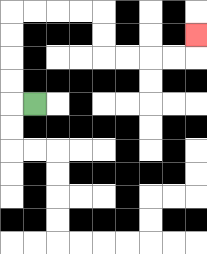{'start': '[1, 4]', 'end': '[8, 1]', 'path_directions': 'L,U,U,U,U,R,R,R,R,D,D,R,R,R,R,U', 'path_coordinates': '[[1, 4], [0, 4], [0, 3], [0, 2], [0, 1], [0, 0], [1, 0], [2, 0], [3, 0], [4, 0], [4, 1], [4, 2], [5, 2], [6, 2], [7, 2], [8, 2], [8, 1]]'}